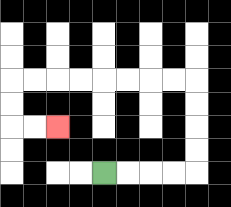{'start': '[4, 7]', 'end': '[2, 5]', 'path_directions': 'R,R,R,R,U,U,U,U,L,L,L,L,L,L,L,L,D,D,R,R', 'path_coordinates': '[[4, 7], [5, 7], [6, 7], [7, 7], [8, 7], [8, 6], [8, 5], [8, 4], [8, 3], [7, 3], [6, 3], [5, 3], [4, 3], [3, 3], [2, 3], [1, 3], [0, 3], [0, 4], [0, 5], [1, 5], [2, 5]]'}